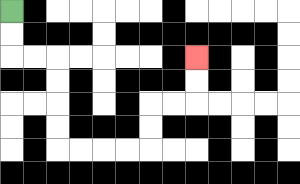{'start': '[0, 0]', 'end': '[8, 2]', 'path_directions': 'D,D,R,R,D,D,D,D,R,R,R,R,U,U,R,R,U,U', 'path_coordinates': '[[0, 0], [0, 1], [0, 2], [1, 2], [2, 2], [2, 3], [2, 4], [2, 5], [2, 6], [3, 6], [4, 6], [5, 6], [6, 6], [6, 5], [6, 4], [7, 4], [8, 4], [8, 3], [8, 2]]'}